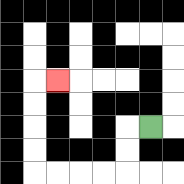{'start': '[6, 5]', 'end': '[2, 3]', 'path_directions': 'L,D,D,L,L,L,L,U,U,U,U,R', 'path_coordinates': '[[6, 5], [5, 5], [5, 6], [5, 7], [4, 7], [3, 7], [2, 7], [1, 7], [1, 6], [1, 5], [1, 4], [1, 3], [2, 3]]'}